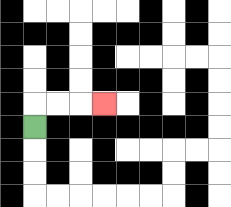{'start': '[1, 5]', 'end': '[4, 4]', 'path_directions': 'U,R,R,R', 'path_coordinates': '[[1, 5], [1, 4], [2, 4], [3, 4], [4, 4]]'}